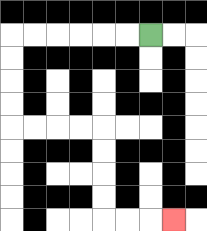{'start': '[6, 1]', 'end': '[7, 9]', 'path_directions': 'L,L,L,L,L,L,D,D,D,D,R,R,R,R,D,D,D,D,R,R,R', 'path_coordinates': '[[6, 1], [5, 1], [4, 1], [3, 1], [2, 1], [1, 1], [0, 1], [0, 2], [0, 3], [0, 4], [0, 5], [1, 5], [2, 5], [3, 5], [4, 5], [4, 6], [4, 7], [4, 8], [4, 9], [5, 9], [6, 9], [7, 9]]'}